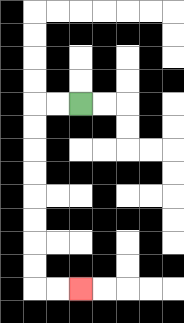{'start': '[3, 4]', 'end': '[3, 12]', 'path_directions': 'L,L,D,D,D,D,D,D,D,D,R,R', 'path_coordinates': '[[3, 4], [2, 4], [1, 4], [1, 5], [1, 6], [1, 7], [1, 8], [1, 9], [1, 10], [1, 11], [1, 12], [2, 12], [3, 12]]'}